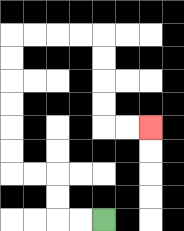{'start': '[4, 9]', 'end': '[6, 5]', 'path_directions': 'L,L,U,U,L,L,U,U,U,U,U,U,R,R,R,R,D,D,D,D,R,R', 'path_coordinates': '[[4, 9], [3, 9], [2, 9], [2, 8], [2, 7], [1, 7], [0, 7], [0, 6], [0, 5], [0, 4], [0, 3], [0, 2], [0, 1], [1, 1], [2, 1], [3, 1], [4, 1], [4, 2], [4, 3], [4, 4], [4, 5], [5, 5], [6, 5]]'}